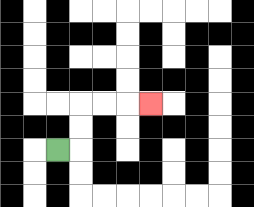{'start': '[2, 6]', 'end': '[6, 4]', 'path_directions': 'R,U,U,R,R,R', 'path_coordinates': '[[2, 6], [3, 6], [3, 5], [3, 4], [4, 4], [5, 4], [6, 4]]'}